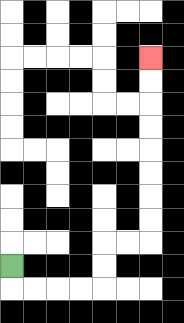{'start': '[0, 11]', 'end': '[6, 2]', 'path_directions': 'D,R,R,R,R,U,U,R,R,U,U,U,U,U,U,U,U', 'path_coordinates': '[[0, 11], [0, 12], [1, 12], [2, 12], [3, 12], [4, 12], [4, 11], [4, 10], [5, 10], [6, 10], [6, 9], [6, 8], [6, 7], [6, 6], [6, 5], [6, 4], [6, 3], [6, 2]]'}